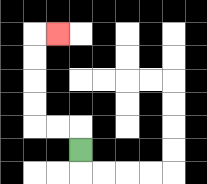{'start': '[3, 6]', 'end': '[2, 1]', 'path_directions': 'U,L,L,U,U,U,U,R', 'path_coordinates': '[[3, 6], [3, 5], [2, 5], [1, 5], [1, 4], [1, 3], [1, 2], [1, 1], [2, 1]]'}